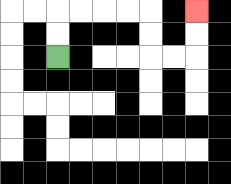{'start': '[2, 2]', 'end': '[8, 0]', 'path_directions': 'U,U,R,R,R,R,D,D,R,R,U,U', 'path_coordinates': '[[2, 2], [2, 1], [2, 0], [3, 0], [4, 0], [5, 0], [6, 0], [6, 1], [6, 2], [7, 2], [8, 2], [8, 1], [8, 0]]'}